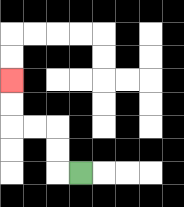{'start': '[3, 7]', 'end': '[0, 3]', 'path_directions': 'L,U,U,L,L,U,U', 'path_coordinates': '[[3, 7], [2, 7], [2, 6], [2, 5], [1, 5], [0, 5], [0, 4], [0, 3]]'}